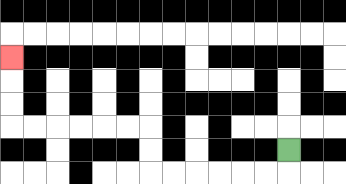{'start': '[12, 6]', 'end': '[0, 2]', 'path_directions': 'D,L,L,L,L,L,L,U,U,L,L,L,L,L,L,U,U,U', 'path_coordinates': '[[12, 6], [12, 7], [11, 7], [10, 7], [9, 7], [8, 7], [7, 7], [6, 7], [6, 6], [6, 5], [5, 5], [4, 5], [3, 5], [2, 5], [1, 5], [0, 5], [0, 4], [0, 3], [0, 2]]'}